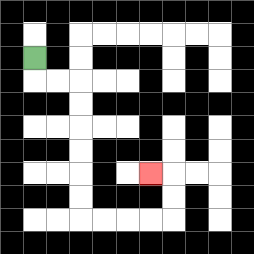{'start': '[1, 2]', 'end': '[6, 7]', 'path_directions': 'D,R,R,D,D,D,D,D,D,R,R,R,R,U,U,L', 'path_coordinates': '[[1, 2], [1, 3], [2, 3], [3, 3], [3, 4], [3, 5], [3, 6], [3, 7], [3, 8], [3, 9], [4, 9], [5, 9], [6, 9], [7, 9], [7, 8], [7, 7], [6, 7]]'}